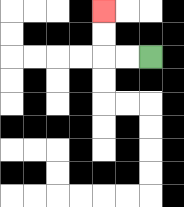{'start': '[6, 2]', 'end': '[4, 0]', 'path_directions': 'L,L,U,U', 'path_coordinates': '[[6, 2], [5, 2], [4, 2], [4, 1], [4, 0]]'}